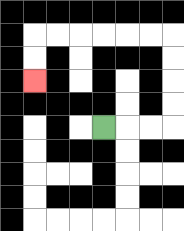{'start': '[4, 5]', 'end': '[1, 3]', 'path_directions': 'R,R,R,U,U,U,U,L,L,L,L,L,L,D,D', 'path_coordinates': '[[4, 5], [5, 5], [6, 5], [7, 5], [7, 4], [7, 3], [7, 2], [7, 1], [6, 1], [5, 1], [4, 1], [3, 1], [2, 1], [1, 1], [1, 2], [1, 3]]'}